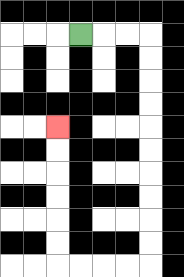{'start': '[3, 1]', 'end': '[2, 5]', 'path_directions': 'R,R,R,D,D,D,D,D,D,D,D,D,D,L,L,L,L,U,U,U,U,U,U', 'path_coordinates': '[[3, 1], [4, 1], [5, 1], [6, 1], [6, 2], [6, 3], [6, 4], [6, 5], [6, 6], [6, 7], [6, 8], [6, 9], [6, 10], [6, 11], [5, 11], [4, 11], [3, 11], [2, 11], [2, 10], [2, 9], [2, 8], [2, 7], [2, 6], [2, 5]]'}